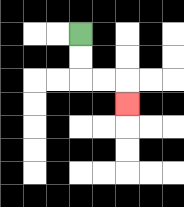{'start': '[3, 1]', 'end': '[5, 4]', 'path_directions': 'D,D,R,R,D', 'path_coordinates': '[[3, 1], [3, 2], [3, 3], [4, 3], [5, 3], [5, 4]]'}